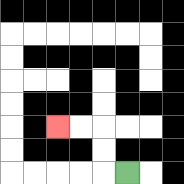{'start': '[5, 7]', 'end': '[2, 5]', 'path_directions': 'L,U,U,L,L', 'path_coordinates': '[[5, 7], [4, 7], [4, 6], [4, 5], [3, 5], [2, 5]]'}